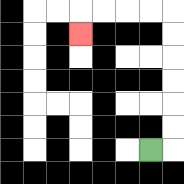{'start': '[6, 6]', 'end': '[3, 1]', 'path_directions': 'R,U,U,U,U,U,U,L,L,L,L,D', 'path_coordinates': '[[6, 6], [7, 6], [7, 5], [7, 4], [7, 3], [7, 2], [7, 1], [7, 0], [6, 0], [5, 0], [4, 0], [3, 0], [3, 1]]'}